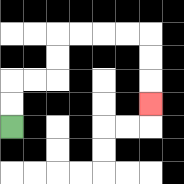{'start': '[0, 5]', 'end': '[6, 4]', 'path_directions': 'U,U,R,R,U,U,R,R,R,R,D,D,D', 'path_coordinates': '[[0, 5], [0, 4], [0, 3], [1, 3], [2, 3], [2, 2], [2, 1], [3, 1], [4, 1], [5, 1], [6, 1], [6, 2], [6, 3], [6, 4]]'}